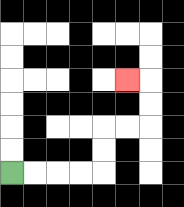{'start': '[0, 7]', 'end': '[5, 3]', 'path_directions': 'R,R,R,R,U,U,R,R,U,U,L', 'path_coordinates': '[[0, 7], [1, 7], [2, 7], [3, 7], [4, 7], [4, 6], [4, 5], [5, 5], [6, 5], [6, 4], [6, 3], [5, 3]]'}